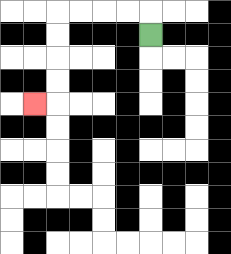{'start': '[6, 1]', 'end': '[1, 4]', 'path_directions': 'U,L,L,L,L,D,D,D,D,L', 'path_coordinates': '[[6, 1], [6, 0], [5, 0], [4, 0], [3, 0], [2, 0], [2, 1], [2, 2], [2, 3], [2, 4], [1, 4]]'}